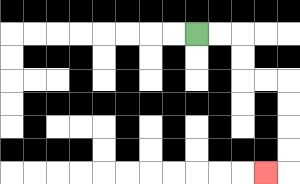{'start': '[8, 1]', 'end': '[11, 7]', 'path_directions': 'R,R,D,D,R,R,D,D,D,D,L', 'path_coordinates': '[[8, 1], [9, 1], [10, 1], [10, 2], [10, 3], [11, 3], [12, 3], [12, 4], [12, 5], [12, 6], [12, 7], [11, 7]]'}